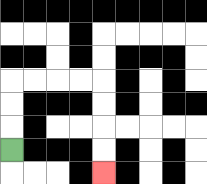{'start': '[0, 6]', 'end': '[4, 7]', 'path_directions': 'U,U,U,R,R,R,R,D,D,D,D', 'path_coordinates': '[[0, 6], [0, 5], [0, 4], [0, 3], [1, 3], [2, 3], [3, 3], [4, 3], [4, 4], [4, 5], [4, 6], [4, 7]]'}